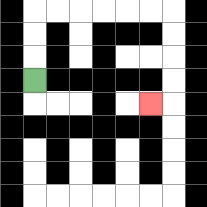{'start': '[1, 3]', 'end': '[6, 4]', 'path_directions': 'U,U,U,R,R,R,R,R,R,D,D,D,D,L', 'path_coordinates': '[[1, 3], [1, 2], [1, 1], [1, 0], [2, 0], [3, 0], [4, 0], [5, 0], [6, 0], [7, 0], [7, 1], [7, 2], [7, 3], [7, 4], [6, 4]]'}